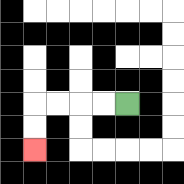{'start': '[5, 4]', 'end': '[1, 6]', 'path_directions': 'L,L,L,L,D,D', 'path_coordinates': '[[5, 4], [4, 4], [3, 4], [2, 4], [1, 4], [1, 5], [1, 6]]'}